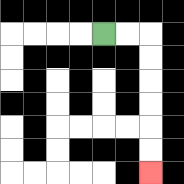{'start': '[4, 1]', 'end': '[6, 7]', 'path_directions': 'R,R,D,D,D,D,D,D', 'path_coordinates': '[[4, 1], [5, 1], [6, 1], [6, 2], [6, 3], [6, 4], [6, 5], [6, 6], [6, 7]]'}